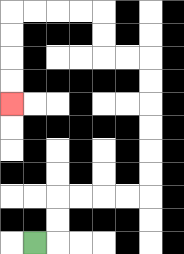{'start': '[1, 10]', 'end': '[0, 4]', 'path_directions': 'R,U,U,R,R,R,R,U,U,U,U,U,U,L,L,U,U,L,L,L,L,D,D,D,D', 'path_coordinates': '[[1, 10], [2, 10], [2, 9], [2, 8], [3, 8], [4, 8], [5, 8], [6, 8], [6, 7], [6, 6], [6, 5], [6, 4], [6, 3], [6, 2], [5, 2], [4, 2], [4, 1], [4, 0], [3, 0], [2, 0], [1, 0], [0, 0], [0, 1], [0, 2], [0, 3], [0, 4]]'}